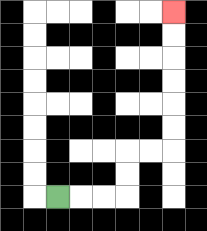{'start': '[2, 8]', 'end': '[7, 0]', 'path_directions': 'R,R,R,U,U,R,R,U,U,U,U,U,U', 'path_coordinates': '[[2, 8], [3, 8], [4, 8], [5, 8], [5, 7], [5, 6], [6, 6], [7, 6], [7, 5], [7, 4], [7, 3], [7, 2], [7, 1], [7, 0]]'}